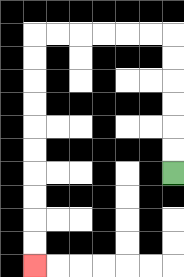{'start': '[7, 7]', 'end': '[1, 11]', 'path_directions': 'U,U,U,U,U,U,L,L,L,L,L,L,D,D,D,D,D,D,D,D,D,D', 'path_coordinates': '[[7, 7], [7, 6], [7, 5], [7, 4], [7, 3], [7, 2], [7, 1], [6, 1], [5, 1], [4, 1], [3, 1], [2, 1], [1, 1], [1, 2], [1, 3], [1, 4], [1, 5], [1, 6], [1, 7], [1, 8], [1, 9], [1, 10], [1, 11]]'}